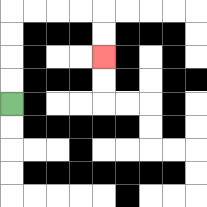{'start': '[0, 4]', 'end': '[4, 2]', 'path_directions': 'U,U,U,U,R,R,R,R,D,D', 'path_coordinates': '[[0, 4], [0, 3], [0, 2], [0, 1], [0, 0], [1, 0], [2, 0], [3, 0], [4, 0], [4, 1], [4, 2]]'}